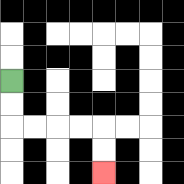{'start': '[0, 3]', 'end': '[4, 7]', 'path_directions': 'D,D,R,R,R,R,D,D', 'path_coordinates': '[[0, 3], [0, 4], [0, 5], [1, 5], [2, 5], [3, 5], [4, 5], [4, 6], [4, 7]]'}